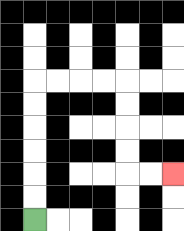{'start': '[1, 9]', 'end': '[7, 7]', 'path_directions': 'U,U,U,U,U,U,R,R,R,R,D,D,D,D,R,R', 'path_coordinates': '[[1, 9], [1, 8], [1, 7], [1, 6], [1, 5], [1, 4], [1, 3], [2, 3], [3, 3], [4, 3], [5, 3], [5, 4], [5, 5], [5, 6], [5, 7], [6, 7], [7, 7]]'}